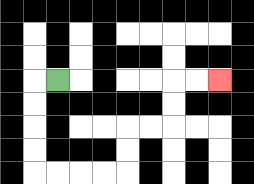{'start': '[2, 3]', 'end': '[9, 3]', 'path_directions': 'L,D,D,D,D,R,R,R,R,U,U,R,R,U,U,R,R', 'path_coordinates': '[[2, 3], [1, 3], [1, 4], [1, 5], [1, 6], [1, 7], [2, 7], [3, 7], [4, 7], [5, 7], [5, 6], [5, 5], [6, 5], [7, 5], [7, 4], [7, 3], [8, 3], [9, 3]]'}